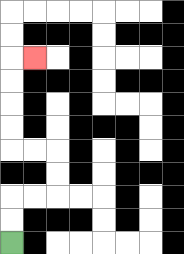{'start': '[0, 10]', 'end': '[1, 2]', 'path_directions': 'U,U,R,R,U,U,L,L,U,U,U,U,R', 'path_coordinates': '[[0, 10], [0, 9], [0, 8], [1, 8], [2, 8], [2, 7], [2, 6], [1, 6], [0, 6], [0, 5], [0, 4], [0, 3], [0, 2], [1, 2]]'}